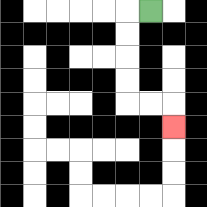{'start': '[6, 0]', 'end': '[7, 5]', 'path_directions': 'L,D,D,D,D,R,R,D', 'path_coordinates': '[[6, 0], [5, 0], [5, 1], [5, 2], [5, 3], [5, 4], [6, 4], [7, 4], [7, 5]]'}